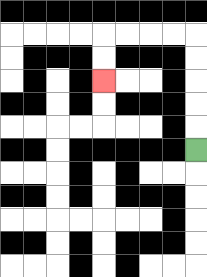{'start': '[8, 6]', 'end': '[4, 3]', 'path_directions': 'U,U,U,U,U,L,L,L,L,D,D', 'path_coordinates': '[[8, 6], [8, 5], [8, 4], [8, 3], [8, 2], [8, 1], [7, 1], [6, 1], [5, 1], [4, 1], [4, 2], [4, 3]]'}